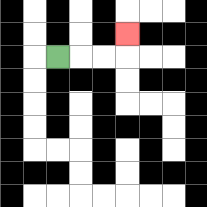{'start': '[2, 2]', 'end': '[5, 1]', 'path_directions': 'R,R,R,U', 'path_coordinates': '[[2, 2], [3, 2], [4, 2], [5, 2], [5, 1]]'}